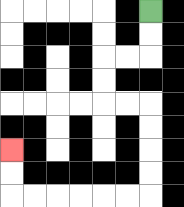{'start': '[6, 0]', 'end': '[0, 6]', 'path_directions': 'D,D,L,L,D,D,R,R,D,D,D,D,L,L,L,L,L,L,U,U', 'path_coordinates': '[[6, 0], [6, 1], [6, 2], [5, 2], [4, 2], [4, 3], [4, 4], [5, 4], [6, 4], [6, 5], [6, 6], [6, 7], [6, 8], [5, 8], [4, 8], [3, 8], [2, 8], [1, 8], [0, 8], [0, 7], [0, 6]]'}